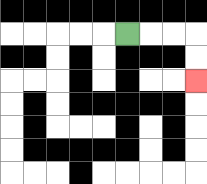{'start': '[5, 1]', 'end': '[8, 3]', 'path_directions': 'R,R,R,D,D', 'path_coordinates': '[[5, 1], [6, 1], [7, 1], [8, 1], [8, 2], [8, 3]]'}